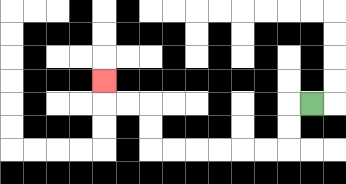{'start': '[13, 4]', 'end': '[4, 3]', 'path_directions': 'L,D,D,L,L,L,L,L,L,U,U,L,L,U', 'path_coordinates': '[[13, 4], [12, 4], [12, 5], [12, 6], [11, 6], [10, 6], [9, 6], [8, 6], [7, 6], [6, 6], [6, 5], [6, 4], [5, 4], [4, 4], [4, 3]]'}